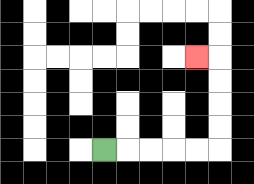{'start': '[4, 6]', 'end': '[8, 2]', 'path_directions': 'R,R,R,R,R,U,U,U,U,L', 'path_coordinates': '[[4, 6], [5, 6], [6, 6], [7, 6], [8, 6], [9, 6], [9, 5], [9, 4], [9, 3], [9, 2], [8, 2]]'}